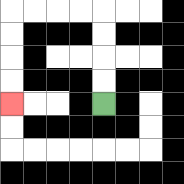{'start': '[4, 4]', 'end': '[0, 4]', 'path_directions': 'U,U,U,U,L,L,L,L,D,D,D,D', 'path_coordinates': '[[4, 4], [4, 3], [4, 2], [4, 1], [4, 0], [3, 0], [2, 0], [1, 0], [0, 0], [0, 1], [0, 2], [0, 3], [0, 4]]'}